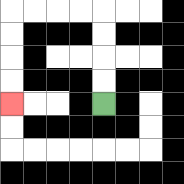{'start': '[4, 4]', 'end': '[0, 4]', 'path_directions': 'U,U,U,U,L,L,L,L,D,D,D,D', 'path_coordinates': '[[4, 4], [4, 3], [4, 2], [4, 1], [4, 0], [3, 0], [2, 0], [1, 0], [0, 0], [0, 1], [0, 2], [0, 3], [0, 4]]'}